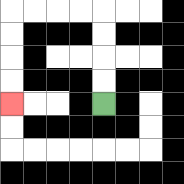{'start': '[4, 4]', 'end': '[0, 4]', 'path_directions': 'U,U,U,U,L,L,L,L,D,D,D,D', 'path_coordinates': '[[4, 4], [4, 3], [4, 2], [4, 1], [4, 0], [3, 0], [2, 0], [1, 0], [0, 0], [0, 1], [0, 2], [0, 3], [0, 4]]'}